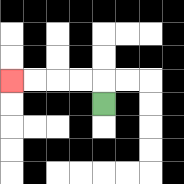{'start': '[4, 4]', 'end': '[0, 3]', 'path_directions': 'U,L,L,L,L', 'path_coordinates': '[[4, 4], [4, 3], [3, 3], [2, 3], [1, 3], [0, 3]]'}